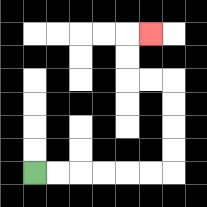{'start': '[1, 7]', 'end': '[6, 1]', 'path_directions': 'R,R,R,R,R,R,U,U,U,U,L,L,U,U,R', 'path_coordinates': '[[1, 7], [2, 7], [3, 7], [4, 7], [5, 7], [6, 7], [7, 7], [7, 6], [7, 5], [7, 4], [7, 3], [6, 3], [5, 3], [5, 2], [5, 1], [6, 1]]'}